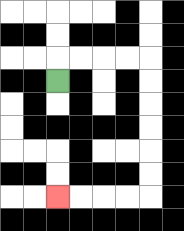{'start': '[2, 3]', 'end': '[2, 8]', 'path_directions': 'U,R,R,R,R,D,D,D,D,D,D,L,L,L,L', 'path_coordinates': '[[2, 3], [2, 2], [3, 2], [4, 2], [5, 2], [6, 2], [6, 3], [6, 4], [6, 5], [6, 6], [6, 7], [6, 8], [5, 8], [4, 8], [3, 8], [2, 8]]'}